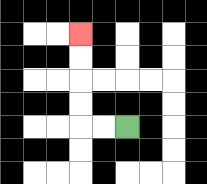{'start': '[5, 5]', 'end': '[3, 1]', 'path_directions': 'L,L,U,U,U,U', 'path_coordinates': '[[5, 5], [4, 5], [3, 5], [3, 4], [3, 3], [3, 2], [3, 1]]'}